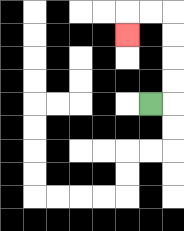{'start': '[6, 4]', 'end': '[5, 1]', 'path_directions': 'R,U,U,U,U,L,L,D', 'path_coordinates': '[[6, 4], [7, 4], [7, 3], [7, 2], [7, 1], [7, 0], [6, 0], [5, 0], [5, 1]]'}